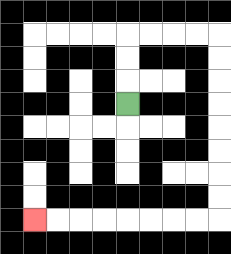{'start': '[5, 4]', 'end': '[1, 9]', 'path_directions': 'U,U,U,R,R,R,R,D,D,D,D,D,D,D,D,L,L,L,L,L,L,L,L', 'path_coordinates': '[[5, 4], [5, 3], [5, 2], [5, 1], [6, 1], [7, 1], [8, 1], [9, 1], [9, 2], [9, 3], [9, 4], [9, 5], [9, 6], [9, 7], [9, 8], [9, 9], [8, 9], [7, 9], [6, 9], [5, 9], [4, 9], [3, 9], [2, 9], [1, 9]]'}